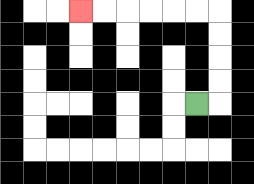{'start': '[8, 4]', 'end': '[3, 0]', 'path_directions': 'R,U,U,U,U,L,L,L,L,L,L', 'path_coordinates': '[[8, 4], [9, 4], [9, 3], [9, 2], [9, 1], [9, 0], [8, 0], [7, 0], [6, 0], [5, 0], [4, 0], [3, 0]]'}